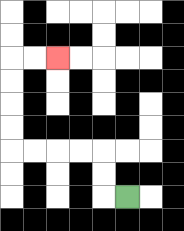{'start': '[5, 8]', 'end': '[2, 2]', 'path_directions': 'L,U,U,L,L,L,L,U,U,U,U,R,R', 'path_coordinates': '[[5, 8], [4, 8], [4, 7], [4, 6], [3, 6], [2, 6], [1, 6], [0, 6], [0, 5], [0, 4], [0, 3], [0, 2], [1, 2], [2, 2]]'}